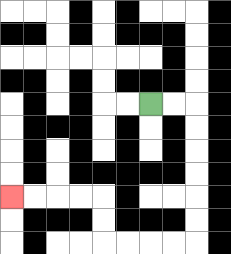{'start': '[6, 4]', 'end': '[0, 8]', 'path_directions': 'R,R,D,D,D,D,D,D,L,L,L,L,U,U,L,L,L,L', 'path_coordinates': '[[6, 4], [7, 4], [8, 4], [8, 5], [8, 6], [8, 7], [8, 8], [8, 9], [8, 10], [7, 10], [6, 10], [5, 10], [4, 10], [4, 9], [4, 8], [3, 8], [2, 8], [1, 8], [0, 8]]'}